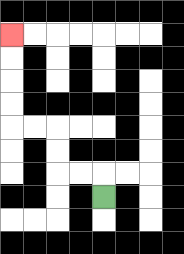{'start': '[4, 8]', 'end': '[0, 1]', 'path_directions': 'U,L,L,U,U,L,L,U,U,U,U', 'path_coordinates': '[[4, 8], [4, 7], [3, 7], [2, 7], [2, 6], [2, 5], [1, 5], [0, 5], [0, 4], [0, 3], [0, 2], [0, 1]]'}